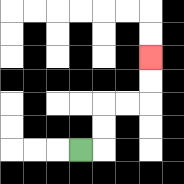{'start': '[3, 6]', 'end': '[6, 2]', 'path_directions': 'R,U,U,R,R,U,U', 'path_coordinates': '[[3, 6], [4, 6], [4, 5], [4, 4], [5, 4], [6, 4], [6, 3], [6, 2]]'}